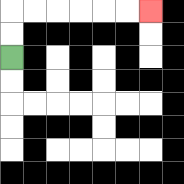{'start': '[0, 2]', 'end': '[6, 0]', 'path_directions': 'U,U,R,R,R,R,R,R', 'path_coordinates': '[[0, 2], [0, 1], [0, 0], [1, 0], [2, 0], [3, 0], [4, 0], [5, 0], [6, 0]]'}